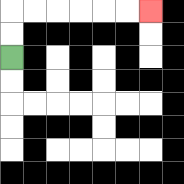{'start': '[0, 2]', 'end': '[6, 0]', 'path_directions': 'U,U,R,R,R,R,R,R', 'path_coordinates': '[[0, 2], [0, 1], [0, 0], [1, 0], [2, 0], [3, 0], [4, 0], [5, 0], [6, 0]]'}